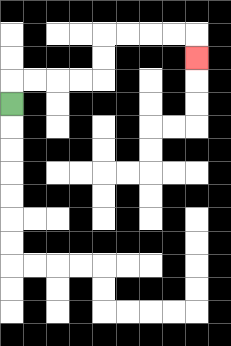{'start': '[0, 4]', 'end': '[8, 2]', 'path_directions': 'U,R,R,R,R,U,U,R,R,R,R,D', 'path_coordinates': '[[0, 4], [0, 3], [1, 3], [2, 3], [3, 3], [4, 3], [4, 2], [4, 1], [5, 1], [6, 1], [7, 1], [8, 1], [8, 2]]'}